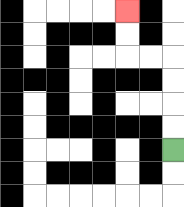{'start': '[7, 6]', 'end': '[5, 0]', 'path_directions': 'U,U,U,U,L,L,U,U', 'path_coordinates': '[[7, 6], [7, 5], [7, 4], [7, 3], [7, 2], [6, 2], [5, 2], [5, 1], [5, 0]]'}